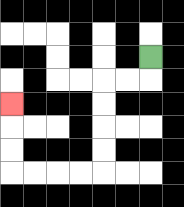{'start': '[6, 2]', 'end': '[0, 4]', 'path_directions': 'D,L,L,D,D,D,D,L,L,L,L,U,U,U', 'path_coordinates': '[[6, 2], [6, 3], [5, 3], [4, 3], [4, 4], [4, 5], [4, 6], [4, 7], [3, 7], [2, 7], [1, 7], [0, 7], [0, 6], [0, 5], [0, 4]]'}